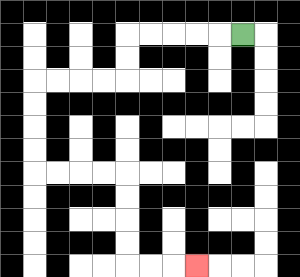{'start': '[10, 1]', 'end': '[8, 11]', 'path_directions': 'L,L,L,L,L,D,D,L,L,L,L,D,D,D,D,R,R,R,R,D,D,D,D,R,R,R', 'path_coordinates': '[[10, 1], [9, 1], [8, 1], [7, 1], [6, 1], [5, 1], [5, 2], [5, 3], [4, 3], [3, 3], [2, 3], [1, 3], [1, 4], [1, 5], [1, 6], [1, 7], [2, 7], [3, 7], [4, 7], [5, 7], [5, 8], [5, 9], [5, 10], [5, 11], [6, 11], [7, 11], [8, 11]]'}